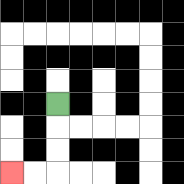{'start': '[2, 4]', 'end': '[0, 7]', 'path_directions': 'D,D,D,L,L', 'path_coordinates': '[[2, 4], [2, 5], [2, 6], [2, 7], [1, 7], [0, 7]]'}